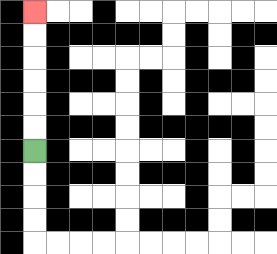{'start': '[1, 6]', 'end': '[1, 0]', 'path_directions': 'U,U,U,U,U,U', 'path_coordinates': '[[1, 6], [1, 5], [1, 4], [1, 3], [1, 2], [1, 1], [1, 0]]'}